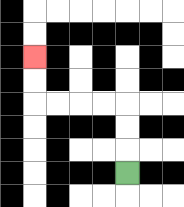{'start': '[5, 7]', 'end': '[1, 2]', 'path_directions': 'U,U,U,L,L,L,L,U,U', 'path_coordinates': '[[5, 7], [5, 6], [5, 5], [5, 4], [4, 4], [3, 4], [2, 4], [1, 4], [1, 3], [1, 2]]'}